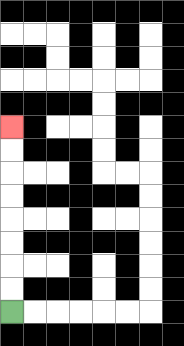{'start': '[0, 13]', 'end': '[0, 5]', 'path_directions': 'U,U,U,U,U,U,U,U', 'path_coordinates': '[[0, 13], [0, 12], [0, 11], [0, 10], [0, 9], [0, 8], [0, 7], [0, 6], [0, 5]]'}